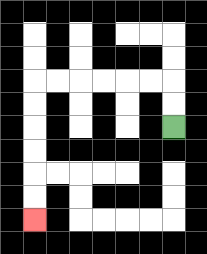{'start': '[7, 5]', 'end': '[1, 9]', 'path_directions': 'U,U,L,L,L,L,L,L,D,D,D,D,D,D', 'path_coordinates': '[[7, 5], [7, 4], [7, 3], [6, 3], [5, 3], [4, 3], [3, 3], [2, 3], [1, 3], [1, 4], [1, 5], [1, 6], [1, 7], [1, 8], [1, 9]]'}